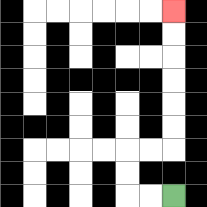{'start': '[7, 8]', 'end': '[7, 0]', 'path_directions': 'L,L,U,U,R,R,U,U,U,U,U,U', 'path_coordinates': '[[7, 8], [6, 8], [5, 8], [5, 7], [5, 6], [6, 6], [7, 6], [7, 5], [7, 4], [7, 3], [7, 2], [7, 1], [7, 0]]'}